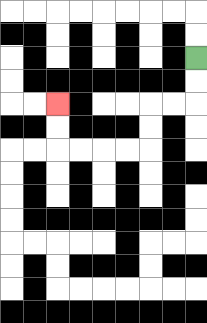{'start': '[8, 2]', 'end': '[2, 4]', 'path_directions': 'D,D,L,L,D,D,L,L,L,L,U,U', 'path_coordinates': '[[8, 2], [8, 3], [8, 4], [7, 4], [6, 4], [6, 5], [6, 6], [5, 6], [4, 6], [3, 6], [2, 6], [2, 5], [2, 4]]'}